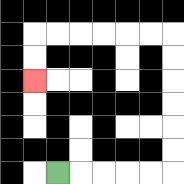{'start': '[2, 7]', 'end': '[1, 3]', 'path_directions': 'R,R,R,R,R,U,U,U,U,U,U,L,L,L,L,L,L,D,D', 'path_coordinates': '[[2, 7], [3, 7], [4, 7], [5, 7], [6, 7], [7, 7], [7, 6], [7, 5], [7, 4], [7, 3], [7, 2], [7, 1], [6, 1], [5, 1], [4, 1], [3, 1], [2, 1], [1, 1], [1, 2], [1, 3]]'}